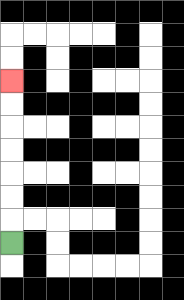{'start': '[0, 10]', 'end': '[0, 3]', 'path_directions': 'U,U,U,U,U,U,U', 'path_coordinates': '[[0, 10], [0, 9], [0, 8], [0, 7], [0, 6], [0, 5], [0, 4], [0, 3]]'}